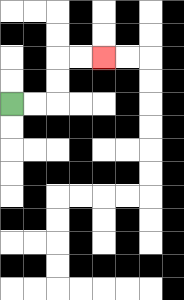{'start': '[0, 4]', 'end': '[4, 2]', 'path_directions': 'R,R,U,U,R,R', 'path_coordinates': '[[0, 4], [1, 4], [2, 4], [2, 3], [2, 2], [3, 2], [4, 2]]'}